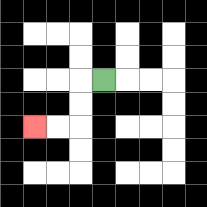{'start': '[4, 3]', 'end': '[1, 5]', 'path_directions': 'L,D,D,L,L', 'path_coordinates': '[[4, 3], [3, 3], [3, 4], [3, 5], [2, 5], [1, 5]]'}